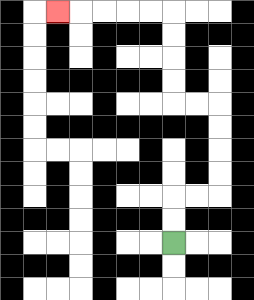{'start': '[7, 10]', 'end': '[2, 0]', 'path_directions': 'U,U,R,R,U,U,U,U,L,L,U,U,U,U,L,L,L,L,L', 'path_coordinates': '[[7, 10], [7, 9], [7, 8], [8, 8], [9, 8], [9, 7], [9, 6], [9, 5], [9, 4], [8, 4], [7, 4], [7, 3], [7, 2], [7, 1], [7, 0], [6, 0], [5, 0], [4, 0], [3, 0], [2, 0]]'}